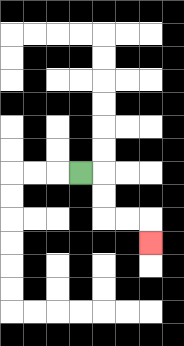{'start': '[3, 7]', 'end': '[6, 10]', 'path_directions': 'R,D,D,R,R,D', 'path_coordinates': '[[3, 7], [4, 7], [4, 8], [4, 9], [5, 9], [6, 9], [6, 10]]'}